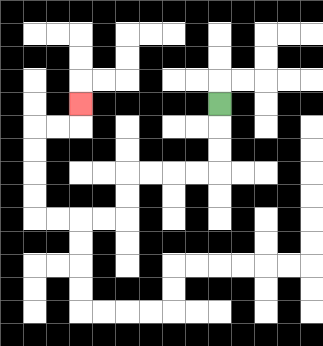{'start': '[9, 4]', 'end': '[3, 4]', 'path_directions': 'D,D,D,L,L,L,L,D,D,L,L,L,L,U,U,U,U,R,R,U', 'path_coordinates': '[[9, 4], [9, 5], [9, 6], [9, 7], [8, 7], [7, 7], [6, 7], [5, 7], [5, 8], [5, 9], [4, 9], [3, 9], [2, 9], [1, 9], [1, 8], [1, 7], [1, 6], [1, 5], [2, 5], [3, 5], [3, 4]]'}